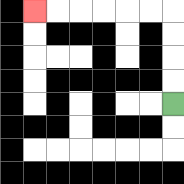{'start': '[7, 4]', 'end': '[1, 0]', 'path_directions': 'U,U,U,U,L,L,L,L,L,L', 'path_coordinates': '[[7, 4], [7, 3], [7, 2], [7, 1], [7, 0], [6, 0], [5, 0], [4, 0], [3, 0], [2, 0], [1, 0]]'}